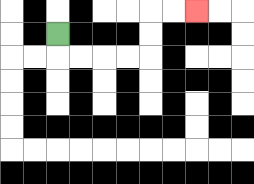{'start': '[2, 1]', 'end': '[8, 0]', 'path_directions': 'D,R,R,R,R,U,U,R,R', 'path_coordinates': '[[2, 1], [2, 2], [3, 2], [4, 2], [5, 2], [6, 2], [6, 1], [6, 0], [7, 0], [8, 0]]'}